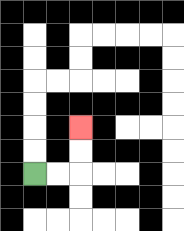{'start': '[1, 7]', 'end': '[3, 5]', 'path_directions': 'R,R,U,U', 'path_coordinates': '[[1, 7], [2, 7], [3, 7], [3, 6], [3, 5]]'}